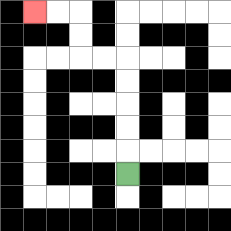{'start': '[5, 7]', 'end': '[1, 0]', 'path_directions': 'U,U,U,U,U,L,L,U,U,L,L', 'path_coordinates': '[[5, 7], [5, 6], [5, 5], [5, 4], [5, 3], [5, 2], [4, 2], [3, 2], [3, 1], [3, 0], [2, 0], [1, 0]]'}